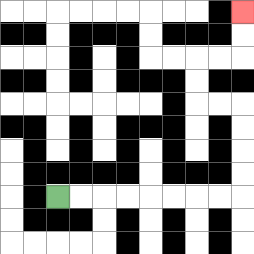{'start': '[2, 8]', 'end': '[10, 0]', 'path_directions': 'R,R,R,R,R,R,R,R,U,U,U,U,L,L,U,U,R,R,U,U', 'path_coordinates': '[[2, 8], [3, 8], [4, 8], [5, 8], [6, 8], [7, 8], [8, 8], [9, 8], [10, 8], [10, 7], [10, 6], [10, 5], [10, 4], [9, 4], [8, 4], [8, 3], [8, 2], [9, 2], [10, 2], [10, 1], [10, 0]]'}